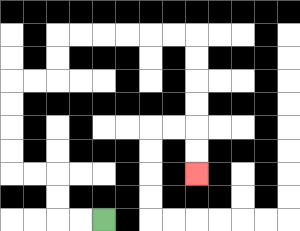{'start': '[4, 9]', 'end': '[8, 7]', 'path_directions': 'L,L,U,U,L,L,U,U,U,U,R,R,U,U,R,R,R,R,R,R,D,D,D,D,D,D', 'path_coordinates': '[[4, 9], [3, 9], [2, 9], [2, 8], [2, 7], [1, 7], [0, 7], [0, 6], [0, 5], [0, 4], [0, 3], [1, 3], [2, 3], [2, 2], [2, 1], [3, 1], [4, 1], [5, 1], [6, 1], [7, 1], [8, 1], [8, 2], [8, 3], [8, 4], [8, 5], [8, 6], [8, 7]]'}